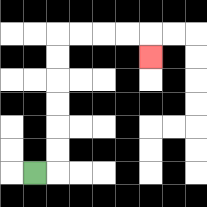{'start': '[1, 7]', 'end': '[6, 2]', 'path_directions': 'R,U,U,U,U,U,U,R,R,R,R,D', 'path_coordinates': '[[1, 7], [2, 7], [2, 6], [2, 5], [2, 4], [2, 3], [2, 2], [2, 1], [3, 1], [4, 1], [5, 1], [6, 1], [6, 2]]'}